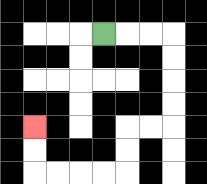{'start': '[4, 1]', 'end': '[1, 5]', 'path_directions': 'R,R,R,D,D,D,D,L,L,D,D,L,L,L,L,U,U', 'path_coordinates': '[[4, 1], [5, 1], [6, 1], [7, 1], [7, 2], [7, 3], [7, 4], [7, 5], [6, 5], [5, 5], [5, 6], [5, 7], [4, 7], [3, 7], [2, 7], [1, 7], [1, 6], [1, 5]]'}